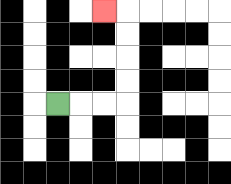{'start': '[2, 4]', 'end': '[4, 0]', 'path_directions': 'R,R,R,U,U,U,U,L', 'path_coordinates': '[[2, 4], [3, 4], [4, 4], [5, 4], [5, 3], [5, 2], [5, 1], [5, 0], [4, 0]]'}